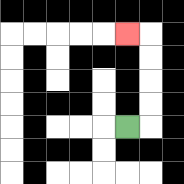{'start': '[5, 5]', 'end': '[5, 1]', 'path_directions': 'R,U,U,U,U,L', 'path_coordinates': '[[5, 5], [6, 5], [6, 4], [6, 3], [6, 2], [6, 1], [5, 1]]'}